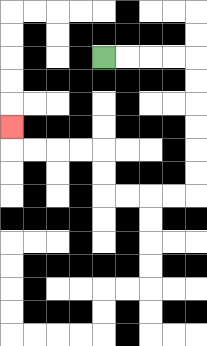{'start': '[4, 2]', 'end': '[0, 5]', 'path_directions': 'R,R,R,R,D,D,D,D,D,D,L,L,L,L,U,U,L,L,L,L,U', 'path_coordinates': '[[4, 2], [5, 2], [6, 2], [7, 2], [8, 2], [8, 3], [8, 4], [8, 5], [8, 6], [8, 7], [8, 8], [7, 8], [6, 8], [5, 8], [4, 8], [4, 7], [4, 6], [3, 6], [2, 6], [1, 6], [0, 6], [0, 5]]'}